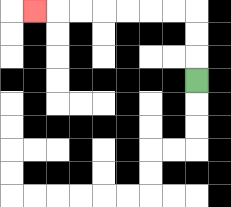{'start': '[8, 3]', 'end': '[1, 0]', 'path_directions': 'U,U,U,L,L,L,L,L,L,L', 'path_coordinates': '[[8, 3], [8, 2], [8, 1], [8, 0], [7, 0], [6, 0], [5, 0], [4, 0], [3, 0], [2, 0], [1, 0]]'}